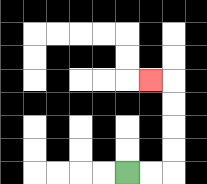{'start': '[5, 7]', 'end': '[6, 3]', 'path_directions': 'R,R,U,U,U,U,L', 'path_coordinates': '[[5, 7], [6, 7], [7, 7], [7, 6], [7, 5], [7, 4], [7, 3], [6, 3]]'}